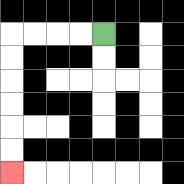{'start': '[4, 1]', 'end': '[0, 7]', 'path_directions': 'L,L,L,L,D,D,D,D,D,D', 'path_coordinates': '[[4, 1], [3, 1], [2, 1], [1, 1], [0, 1], [0, 2], [0, 3], [0, 4], [0, 5], [0, 6], [0, 7]]'}